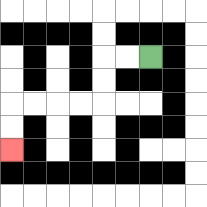{'start': '[6, 2]', 'end': '[0, 6]', 'path_directions': 'L,L,D,D,L,L,L,L,D,D', 'path_coordinates': '[[6, 2], [5, 2], [4, 2], [4, 3], [4, 4], [3, 4], [2, 4], [1, 4], [0, 4], [0, 5], [0, 6]]'}